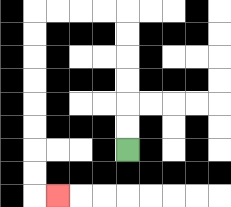{'start': '[5, 6]', 'end': '[2, 8]', 'path_directions': 'U,U,U,U,U,U,L,L,L,L,D,D,D,D,D,D,D,D,R', 'path_coordinates': '[[5, 6], [5, 5], [5, 4], [5, 3], [5, 2], [5, 1], [5, 0], [4, 0], [3, 0], [2, 0], [1, 0], [1, 1], [1, 2], [1, 3], [1, 4], [1, 5], [1, 6], [1, 7], [1, 8], [2, 8]]'}